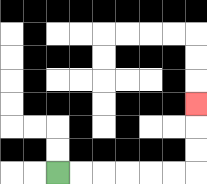{'start': '[2, 7]', 'end': '[8, 4]', 'path_directions': 'R,R,R,R,R,R,U,U,U', 'path_coordinates': '[[2, 7], [3, 7], [4, 7], [5, 7], [6, 7], [7, 7], [8, 7], [8, 6], [8, 5], [8, 4]]'}